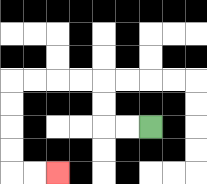{'start': '[6, 5]', 'end': '[2, 7]', 'path_directions': 'L,L,U,U,L,L,L,L,D,D,D,D,R,R', 'path_coordinates': '[[6, 5], [5, 5], [4, 5], [4, 4], [4, 3], [3, 3], [2, 3], [1, 3], [0, 3], [0, 4], [0, 5], [0, 6], [0, 7], [1, 7], [2, 7]]'}